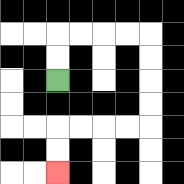{'start': '[2, 3]', 'end': '[2, 7]', 'path_directions': 'U,U,R,R,R,R,D,D,D,D,L,L,L,L,D,D', 'path_coordinates': '[[2, 3], [2, 2], [2, 1], [3, 1], [4, 1], [5, 1], [6, 1], [6, 2], [6, 3], [6, 4], [6, 5], [5, 5], [4, 5], [3, 5], [2, 5], [2, 6], [2, 7]]'}